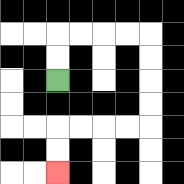{'start': '[2, 3]', 'end': '[2, 7]', 'path_directions': 'U,U,R,R,R,R,D,D,D,D,L,L,L,L,D,D', 'path_coordinates': '[[2, 3], [2, 2], [2, 1], [3, 1], [4, 1], [5, 1], [6, 1], [6, 2], [6, 3], [6, 4], [6, 5], [5, 5], [4, 5], [3, 5], [2, 5], [2, 6], [2, 7]]'}